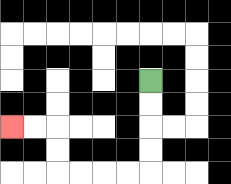{'start': '[6, 3]', 'end': '[0, 5]', 'path_directions': 'D,D,D,D,L,L,L,L,U,U,L,L', 'path_coordinates': '[[6, 3], [6, 4], [6, 5], [6, 6], [6, 7], [5, 7], [4, 7], [3, 7], [2, 7], [2, 6], [2, 5], [1, 5], [0, 5]]'}